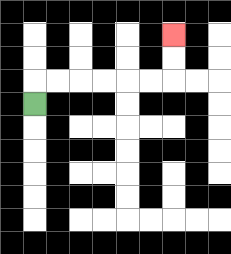{'start': '[1, 4]', 'end': '[7, 1]', 'path_directions': 'U,R,R,R,R,R,R,U,U', 'path_coordinates': '[[1, 4], [1, 3], [2, 3], [3, 3], [4, 3], [5, 3], [6, 3], [7, 3], [7, 2], [7, 1]]'}